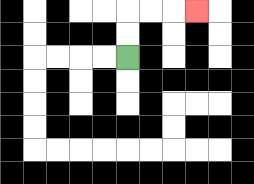{'start': '[5, 2]', 'end': '[8, 0]', 'path_directions': 'U,U,R,R,R', 'path_coordinates': '[[5, 2], [5, 1], [5, 0], [6, 0], [7, 0], [8, 0]]'}